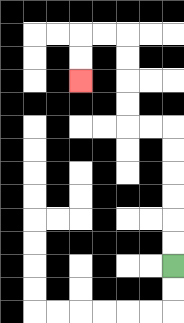{'start': '[7, 11]', 'end': '[3, 3]', 'path_directions': 'U,U,U,U,U,U,L,L,U,U,U,U,L,L,D,D', 'path_coordinates': '[[7, 11], [7, 10], [7, 9], [7, 8], [7, 7], [7, 6], [7, 5], [6, 5], [5, 5], [5, 4], [5, 3], [5, 2], [5, 1], [4, 1], [3, 1], [3, 2], [3, 3]]'}